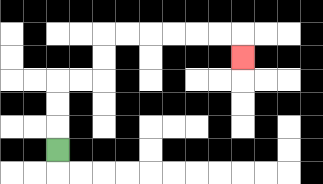{'start': '[2, 6]', 'end': '[10, 2]', 'path_directions': 'U,U,U,R,R,U,U,R,R,R,R,R,R,D', 'path_coordinates': '[[2, 6], [2, 5], [2, 4], [2, 3], [3, 3], [4, 3], [4, 2], [4, 1], [5, 1], [6, 1], [7, 1], [8, 1], [9, 1], [10, 1], [10, 2]]'}